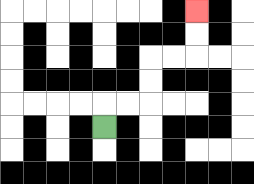{'start': '[4, 5]', 'end': '[8, 0]', 'path_directions': 'U,R,R,U,U,R,R,U,U', 'path_coordinates': '[[4, 5], [4, 4], [5, 4], [6, 4], [6, 3], [6, 2], [7, 2], [8, 2], [8, 1], [8, 0]]'}